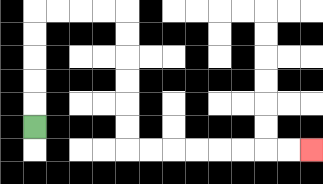{'start': '[1, 5]', 'end': '[13, 6]', 'path_directions': 'U,U,U,U,U,R,R,R,R,D,D,D,D,D,D,R,R,R,R,R,R,R,R', 'path_coordinates': '[[1, 5], [1, 4], [1, 3], [1, 2], [1, 1], [1, 0], [2, 0], [3, 0], [4, 0], [5, 0], [5, 1], [5, 2], [5, 3], [5, 4], [5, 5], [5, 6], [6, 6], [7, 6], [8, 6], [9, 6], [10, 6], [11, 6], [12, 6], [13, 6]]'}